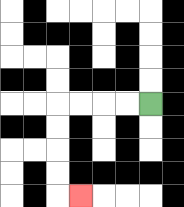{'start': '[6, 4]', 'end': '[3, 8]', 'path_directions': 'L,L,L,L,D,D,D,D,R', 'path_coordinates': '[[6, 4], [5, 4], [4, 4], [3, 4], [2, 4], [2, 5], [2, 6], [2, 7], [2, 8], [3, 8]]'}